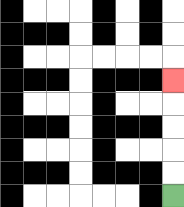{'start': '[7, 8]', 'end': '[7, 3]', 'path_directions': 'U,U,U,U,U', 'path_coordinates': '[[7, 8], [7, 7], [7, 6], [7, 5], [7, 4], [7, 3]]'}